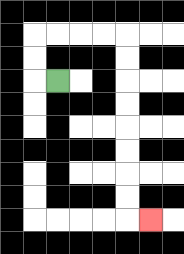{'start': '[2, 3]', 'end': '[6, 9]', 'path_directions': 'L,U,U,R,R,R,R,D,D,D,D,D,D,D,D,R', 'path_coordinates': '[[2, 3], [1, 3], [1, 2], [1, 1], [2, 1], [3, 1], [4, 1], [5, 1], [5, 2], [5, 3], [5, 4], [5, 5], [5, 6], [5, 7], [5, 8], [5, 9], [6, 9]]'}